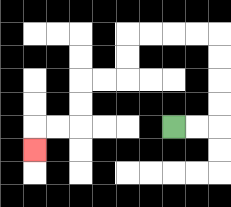{'start': '[7, 5]', 'end': '[1, 6]', 'path_directions': 'R,R,U,U,U,U,L,L,L,L,D,D,L,L,D,D,L,L,D', 'path_coordinates': '[[7, 5], [8, 5], [9, 5], [9, 4], [9, 3], [9, 2], [9, 1], [8, 1], [7, 1], [6, 1], [5, 1], [5, 2], [5, 3], [4, 3], [3, 3], [3, 4], [3, 5], [2, 5], [1, 5], [1, 6]]'}